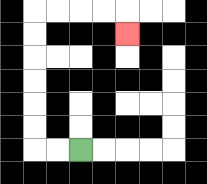{'start': '[3, 6]', 'end': '[5, 1]', 'path_directions': 'L,L,U,U,U,U,U,U,R,R,R,R,D', 'path_coordinates': '[[3, 6], [2, 6], [1, 6], [1, 5], [1, 4], [1, 3], [1, 2], [1, 1], [1, 0], [2, 0], [3, 0], [4, 0], [5, 0], [5, 1]]'}